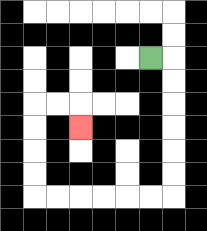{'start': '[6, 2]', 'end': '[3, 5]', 'path_directions': 'R,D,D,D,D,D,D,L,L,L,L,L,L,U,U,U,U,R,R,D', 'path_coordinates': '[[6, 2], [7, 2], [7, 3], [7, 4], [7, 5], [7, 6], [7, 7], [7, 8], [6, 8], [5, 8], [4, 8], [3, 8], [2, 8], [1, 8], [1, 7], [1, 6], [1, 5], [1, 4], [2, 4], [3, 4], [3, 5]]'}